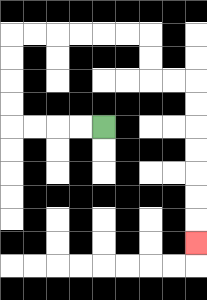{'start': '[4, 5]', 'end': '[8, 10]', 'path_directions': 'L,L,L,L,U,U,U,U,R,R,R,R,R,R,D,D,R,R,D,D,D,D,D,D,D', 'path_coordinates': '[[4, 5], [3, 5], [2, 5], [1, 5], [0, 5], [0, 4], [0, 3], [0, 2], [0, 1], [1, 1], [2, 1], [3, 1], [4, 1], [5, 1], [6, 1], [6, 2], [6, 3], [7, 3], [8, 3], [8, 4], [8, 5], [8, 6], [8, 7], [8, 8], [8, 9], [8, 10]]'}